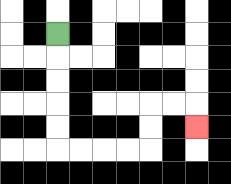{'start': '[2, 1]', 'end': '[8, 5]', 'path_directions': 'D,D,D,D,D,R,R,R,R,U,U,R,R,D', 'path_coordinates': '[[2, 1], [2, 2], [2, 3], [2, 4], [2, 5], [2, 6], [3, 6], [4, 6], [5, 6], [6, 6], [6, 5], [6, 4], [7, 4], [8, 4], [8, 5]]'}